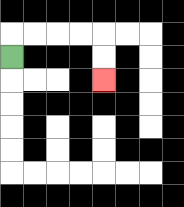{'start': '[0, 2]', 'end': '[4, 3]', 'path_directions': 'U,R,R,R,R,D,D', 'path_coordinates': '[[0, 2], [0, 1], [1, 1], [2, 1], [3, 1], [4, 1], [4, 2], [4, 3]]'}